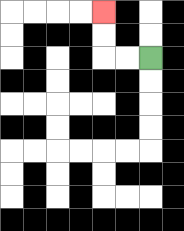{'start': '[6, 2]', 'end': '[4, 0]', 'path_directions': 'L,L,U,U', 'path_coordinates': '[[6, 2], [5, 2], [4, 2], [4, 1], [4, 0]]'}